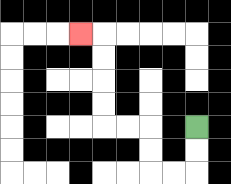{'start': '[8, 5]', 'end': '[3, 1]', 'path_directions': 'D,D,L,L,U,U,L,L,U,U,U,U,L', 'path_coordinates': '[[8, 5], [8, 6], [8, 7], [7, 7], [6, 7], [6, 6], [6, 5], [5, 5], [4, 5], [4, 4], [4, 3], [4, 2], [4, 1], [3, 1]]'}